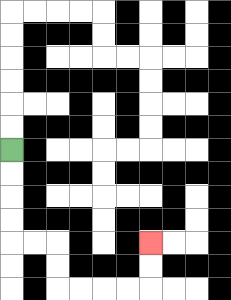{'start': '[0, 6]', 'end': '[6, 10]', 'path_directions': 'D,D,D,D,R,R,D,D,R,R,R,R,U,U', 'path_coordinates': '[[0, 6], [0, 7], [0, 8], [0, 9], [0, 10], [1, 10], [2, 10], [2, 11], [2, 12], [3, 12], [4, 12], [5, 12], [6, 12], [6, 11], [6, 10]]'}